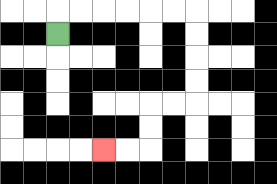{'start': '[2, 1]', 'end': '[4, 6]', 'path_directions': 'U,R,R,R,R,R,R,D,D,D,D,L,L,D,D,L,L', 'path_coordinates': '[[2, 1], [2, 0], [3, 0], [4, 0], [5, 0], [6, 0], [7, 0], [8, 0], [8, 1], [8, 2], [8, 3], [8, 4], [7, 4], [6, 4], [6, 5], [6, 6], [5, 6], [4, 6]]'}